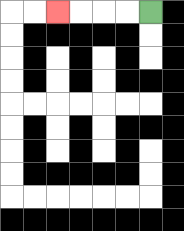{'start': '[6, 0]', 'end': '[2, 0]', 'path_directions': 'L,L,L,L', 'path_coordinates': '[[6, 0], [5, 0], [4, 0], [3, 0], [2, 0]]'}